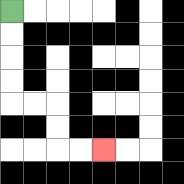{'start': '[0, 0]', 'end': '[4, 6]', 'path_directions': 'D,D,D,D,R,R,D,D,R,R', 'path_coordinates': '[[0, 0], [0, 1], [0, 2], [0, 3], [0, 4], [1, 4], [2, 4], [2, 5], [2, 6], [3, 6], [4, 6]]'}